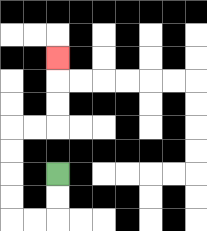{'start': '[2, 7]', 'end': '[2, 2]', 'path_directions': 'D,D,L,L,U,U,U,U,R,R,U,U,U', 'path_coordinates': '[[2, 7], [2, 8], [2, 9], [1, 9], [0, 9], [0, 8], [0, 7], [0, 6], [0, 5], [1, 5], [2, 5], [2, 4], [2, 3], [2, 2]]'}